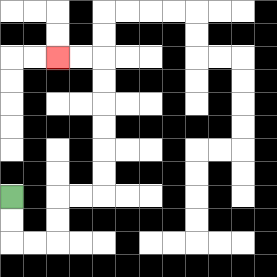{'start': '[0, 8]', 'end': '[2, 2]', 'path_directions': 'D,D,R,R,U,U,R,R,U,U,U,U,U,U,L,L', 'path_coordinates': '[[0, 8], [0, 9], [0, 10], [1, 10], [2, 10], [2, 9], [2, 8], [3, 8], [4, 8], [4, 7], [4, 6], [4, 5], [4, 4], [4, 3], [4, 2], [3, 2], [2, 2]]'}